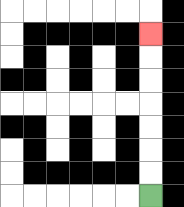{'start': '[6, 8]', 'end': '[6, 1]', 'path_directions': 'U,U,U,U,U,U,U', 'path_coordinates': '[[6, 8], [6, 7], [6, 6], [6, 5], [6, 4], [6, 3], [6, 2], [6, 1]]'}